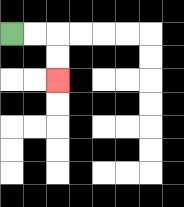{'start': '[0, 1]', 'end': '[2, 3]', 'path_directions': 'R,R,D,D', 'path_coordinates': '[[0, 1], [1, 1], [2, 1], [2, 2], [2, 3]]'}